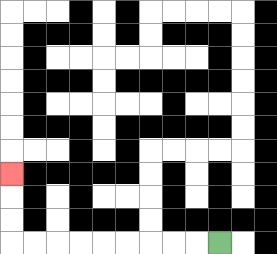{'start': '[9, 10]', 'end': '[0, 7]', 'path_directions': 'L,L,L,L,L,L,L,L,L,U,U,U', 'path_coordinates': '[[9, 10], [8, 10], [7, 10], [6, 10], [5, 10], [4, 10], [3, 10], [2, 10], [1, 10], [0, 10], [0, 9], [0, 8], [0, 7]]'}